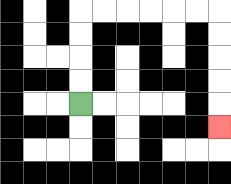{'start': '[3, 4]', 'end': '[9, 5]', 'path_directions': 'U,U,U,U,R,R,R,R,R,R,D,D,D,D,D', 'path_coordinates': '[[3, 4], [3, 3], [3, 2], [3, 1], [3, 0], [4, 0], [5, 0], [6, 0], [7, 0], [8, 0], [9, 0], [9, 1], [9, 2], [9, 3], [9, 4], [9, 5]]'}